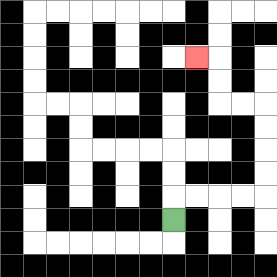{'start': '[7, 9]', 'end': '[8, 2]', 'path_directions': 'U,R,R,R,R,U,U,U,U,L,L,U,U,L', 'path_coordinates': '[[7, 9], [7, 8], [8, 8], [9, 8], [10, 8], [11, 8], [11, 7], [11, 6], [11, 5], [11, 4], [10, 4], [9, 4], [9, 3], [9, 2], [8, 2]]'}